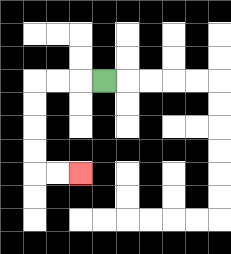{'start': '[4, 3]', 'end': '[3, 7]', 'path_directions': 'L,L,L,D,D,D,D,R,R', 'path_coordinates': '[[4, 3], [3, 3], [2, 3], [1, 3], [1, 4], [1, 5], [1, 6], [1, 7], [2, 7], [3, 7]]'}